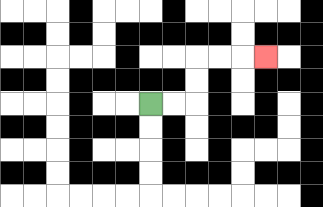{'start': '[6, 4]', 'end': '[11, 2]', 'path_directions': 'R,R,U,U,R,R,R', 'path_coordinates': '[[6, 4], [7, 4], [8, 4], [8, 3], [8, 2], [9, 2], [10, 2], [11, 2]]'}